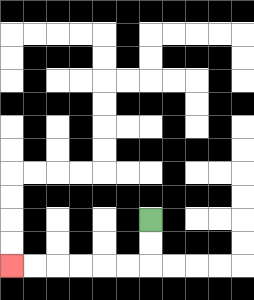{'start': '[6, 9]', 'end': '[0, 11]', 'path_directions': 'D,D,L,L,L,L,L,L', 'path_coordinates': '[[6, 9], [6, 10], [6, 11], [5, 11], [4, 11], [3, 11], [2, 11], [1, 11], [0, 11]]'}